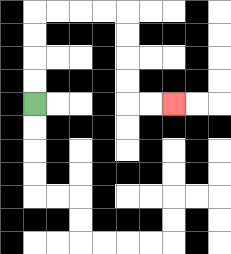{'start': '[1, 4]', 'end': '[7, 4]', 'path_directions': 'U,U,U,U,R,R,R,R,D,D,D,D,R,R', 'path_coordinates': '[[1, 4], [1, 3], [1, 2], [1, 1], [1, 0], [2, 0], [3, 0], [4, 0], [5, 0], [5, 1], [5, 2], [5, 3], [5, 4], [6, 4], [7, 4]]'}